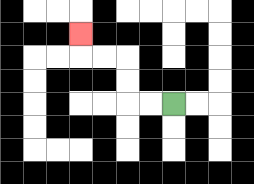{'start': '[7, 4]', 'end': '[3, 1]', 'path_directions': 'L,L,U,U,L,L,U', 'path_coordinates': '[[7, 4], [6, 4], [5, 4], [5, 3], [5, 2], [4, 2], [3, 2], [3, 1]]'}